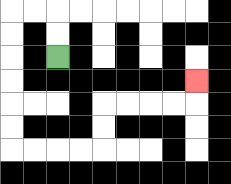{'start': '[2, 2]', 'end': '[8, 3]', 'path_directions': 'U,U,L,L,D,D,D,D,D,D,R,R,R,R,U,U,R,R,R,R,U', 'path_coordinates': '[[2, 2], [2, 1], [2, 0], [1, 0], [0, 0], [0, 1], [0, 2], [0, 3], [0, 4], [0, 5], [0, 6], [1, 6], [2, 6], [3, 6], [4, 6], [4, 5], [4, 4], [5, 4], [6, 4], [7, 4], [8, 4], [8, 3]]'}